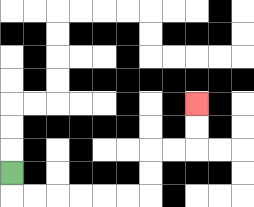{'start': '[0, 7]', 'end': '[8, 4]', 'path_directions': 'D,R,R,R,R,R,R,U,U,R,R,U,U', 'path_coordinates': '[[0, 7], [0, 8], [1, 8], [2, 8], [3, 8], [4, 8], [5, 8], [6, 8], [6, 7], [6, 6], [7, 6], [8, 6], [8, 5], [8, 4]]'}